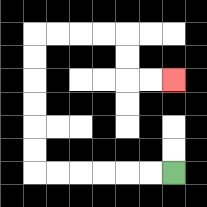{'start': '[7, 7]', 'end': '[7, 3]', 'path_directions': 'L,L,L,L,L,L,U,U,U,U,U,U,R,R,R,R,D,D,R,R', 'path_coordinates': '[[7, 7], [6, 7], [5, 7], [4, 7], [3, 7], [2, 7], [1, 7], [1, 6], [1, 5], [1, 4], [1, 3], [1, 2], [1, 1], [2, 1], [3, 1], [4, 1], [5, 1], [5, 2], [5, 3], [6, 3], [7, 3]]'}